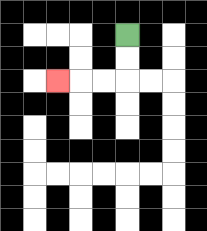{'start': '[5, 1]', 'end': '[2, 3]', 'path_directions': 'D,D,L,L,L', 'path_coordinates': '[[5, 1], [5, 2], [5, 3], [4, 3], [3, 3], [2, 3]]'}